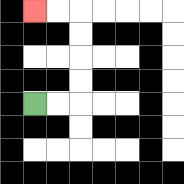{'start': '[1, 4]', 'end': '[1, 0]', 'path_directions': 'R,R,U,U,U,U,L,L', 'path_coordinates': '[[1, 4], [2, 4], [3, 4], [3, 3], [3, 2], [3, 1], [3, 0], [2, 0], [1, 0]]'}